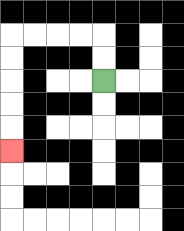{'start': '[4, 3]', 'end': '[0, 6]', 'path_directions': 'U,U,L,L,L,L,D,D,D,D,D', 'path_coordinates': '[[4, 3], [4, 2], [4, 1], [3, 1], [2, 1], [1, 1], [0, 1], [0, 2], [0, 3], [0, 4], [0, 5], [0, 6]]'}